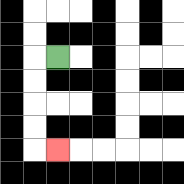{'start': '[2, 2]', 'end': '[2, 6]', 'path_directions': 'L,D,D,D,D,R', 'path_coordinates': '[[2, 2], [1, 2], [1, 3], [1, 4], [1, 5], [1, 6], [2, 6]]'}